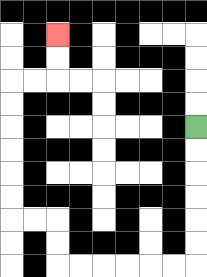{'start': '[8, 5]', 'end': '[2, 1]', 'path_directions': 'D,D,D,D,D,D,L,L,L,L,L,L,U,U,L,L,U,U,U,U,U,U,R,R,U,U', 'path_coordinates': '[[8, 5], [8, 6], [8, 7], [8, 8], [8, 9], [8, 10], [8, 11], [7, 11], [6, 11], [5, 11], [4, 11], [3, 11], [2, 11], [2, 10], [2, 9], [1, 9], [0, 9], [0, 8], [0, 7], [0, 6], [0, 5], [0, 4], [0, 3], [1, 3], [2, 3], [2, 2], [2, 1]]'}